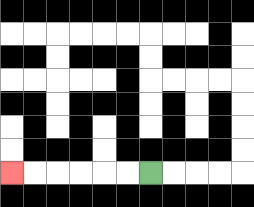{'start': '[6, 7]', 'end': '[0, 7]', 'path_directions': 'L,L,L,L,L,L', 'path_coordinates': '[[6, 7], [5, 7], [4, 7], [3, 7], [2, 7], [1, 7], [0, 7]]'}